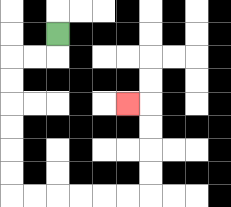{'start': '[2, 1]', 'end': '[5, 4]', 'path_directions': 'D,L,L,D,D,D,D,D,D,R,R,R,R,R,R,U,U,U,U,L', 'path_coordinates': '[[2, 1], [2, 2], [1, 2], [0, 2], [0, 3], [0, 4], [0, 5], [0, 6], [0, 7], [0, 8], [1, 8], [2, 8], [3, 8], [4, 8], [5, 8], [6, 8], [6, 7], [6, 6], [6, 5], [6, 4], [5, 4]]'}